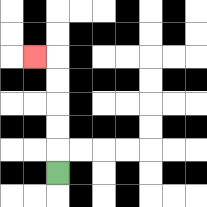{'start': '[2, 7]', 'end': '[1, 2]', 'path_directions': 'U,U,U,U,U,L', 'path_coordinates': '[[2, 7], [2, 6], [2, 5], [2, 4], [2, 3], [2, 2], [1, 2]]'}